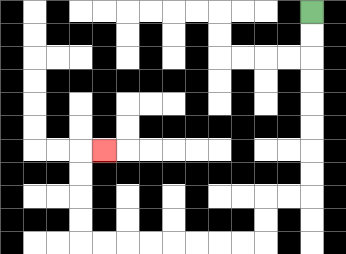{'start': '[13, 0]', 'end': '[4, 6]', 'path_directions': 'D,D,D,D,D,D,D,D,L,L,D,D,L,L,L,L,L,L,L,L,U,U,U,U,R', 'path_coordinates': '[[13, 0], [13, 1], [13, 2], [13, 3], [13, 4], [13, 5], [13, 6], [13, 7], [13, 8], [12, 8], [11, 8], [11, 9], [11, 10], [10, 10], [9, 10], [8, 10], [7, 10], [6, 10], [5, 10], [4, 10], [3, 10], [3, 9], [3, 8], [3, 7], [3, 6], [4, 6]]'}